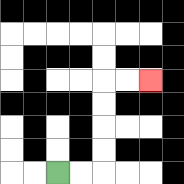{'start': '[2, 7]', 'end': '[6, 3]', 'path_directions': 'R,R,U,U,U,U,R,R', 'path_coordinates': '[[2, 7], [3, 7], [4, 7], [4, 6], [4, 5], [4, 4], [4, 3], [5, 3], [6, 3]]'}